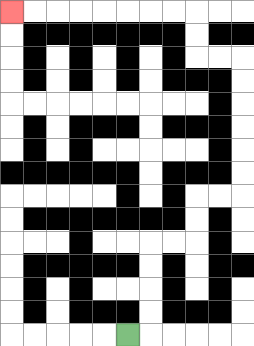{'start': '[5, 14]', 'end': '[0, 0]', 'path_directions': 'R,U,U,U,U,R,R,U,U,R,R,U,U,U,U,U,U,L,L,U,U,L,L,L,L,L,L,L,L', 'path_coordinates': '[[5, 14], [6, 14], [6, 13], [6, 12], [6, 11], [6, 10], [7, 10], [8, 10], [8, 9], [8, 8], [9, 8], [10, 8], [10, 7], [10, 6], [10, 5], [10, 4], [10, 3], [10, 2], [9, 2], [8, 2], [8, 1], [8, 0], [7, 0], [6, 0], [5, 0], [4, 0], [3, 0], [2, 0], [1, 0], [0, 0]]'}